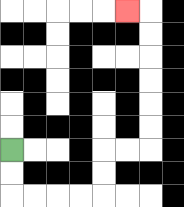{'start': '[0, 6]', 'end': '[5, 0]', 'path_directions': 'D,D,R,R,R,R,U,U,R,R,U,U,U,U,U,U,L', 'path_coordinates': '[[0, 6], [0, 7], [0, 8], [1, 8], [2, 8], [3, 8], [4, 8], [4, 7], [4, 6], [5, 6], [6, 6], [6, 5], [6, 4], [6, 3], [6, 2], [6, 1], [6, 0], [5, 0]]'}